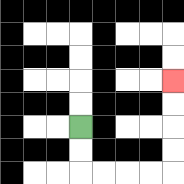{'start': '[3, 5]', 'end': '[7, 3]', 'path_directions': 'D,D,R,R,R,R,U,U,U,U', 'path_coordinates': '[[3, 5], [3, 6], [3, 7], [4, 7], [5, 7], [6, 7], [7, 7], [7, 6], [7, 5], [7, 4], [7, 3]]'}